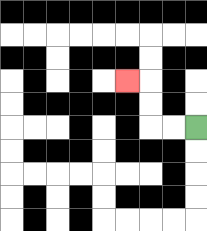{'start': '[8, 5]', 'end': '[5, 3]', 'path_directions': 'L,L,U,U,L', 'path_coordinates': '[[8, 5], [7, 5], [6, 5], [6, 4], [6, 3], [5, 3]]'}